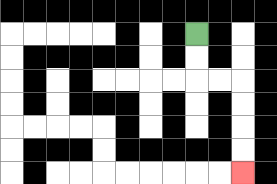{'start': '[8, 1]', 'end': '[10, 7]', 'path_directions': 'D,D,R,R,D,D,D,D', 'path_coordinates': '[[8, 1], [8, 2], [8, 3], [9, 3], [10, 3], [10, 4], [10, 5], [10, 6], [10, 7]]'}